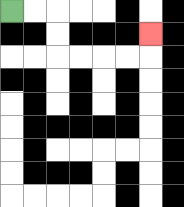{'start': '[0, 0]', 'end': '[6, 1]', 'path_directions': 'R,R,D,D,R,R,R,R,U', 'path_coordinates': '[[0, 0], [1, 0], [2, 0], [2, 1], [2, 2], [3, 2], [4, 2], [5, 2], [6, 2], [6, 1]]'}